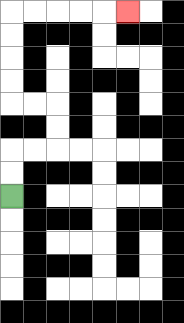{'start': '[0, 8]', 'end': '[5, 0]', 'path_directions': 'U,U,R,R,U,U,L,L,U,U,U,U,R,R,R,R,R', 'path_coordinates': '[[0, 8], [0, 7], [0, 6], [1, 6], [2, 6], [2, 5], [2, 4], [1, 4], [0, 4], [0, 3], [0, 2], [0, 1], [0, 0], [1, 0], [2, 0], [3, 0], [4, 0], [5, 0]]'}